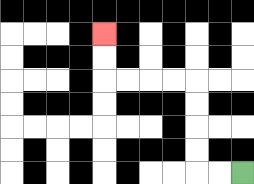{'start': '[10, 7]', 'end': '[4, 1]', 'path_directions': 'L,L,U,U,U,U,L,L,L,L,U,U', 'path_coordinates': '[[10, 7], [9, 7], [8, 7], [8, 6], [8, 5], [8, 4], [8, 3], [7, 3], [6, 3], [5, 3], [4, 3], [4, 2], [4, 1]]'}